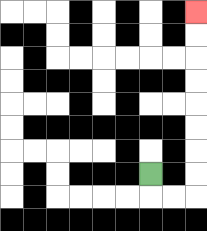{'start': '[6, 7]', 'end': '[8, 0]', 'path_directions': 'D,R,R,U,U,U,U,U,U,U,U', 'path_coordinates': '[[6, 7], [6, 8], [7, 8], [8, 8], [8, 7], [8, 6], [8, 5], [8, 4], [8, 3], [8, 2], [8, 1], [8, 0]]'}